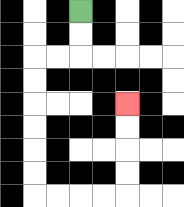{'start': '[3, 0]', 'end': '[5, 4]', 'path_directions': 'D,D,L,L,D,D,D,D,D,D,R,R,R,R,U,U,U,U', 'path_coordinates': '[[3, 0], [3, 1], [3, 2], [2, 2], [1, 2], [1, 3], [1, 4], [1, 5], [1, 6], [1, 7], [1, 8], [2, 8], [3, 8], [4, 8], [5, 8], [5, 7], [5, 6], [5, 5], [5, 4]]'}